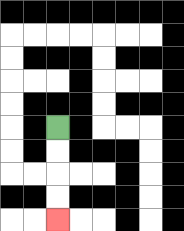{'start': '[2, 5]', 'end': '[2, 9]', 'path_directions': 'D,D,D,D', 'path_coordinates': '[[2, 5], [2, 6], [2, 7], [2, 8], [2, 9]]'}